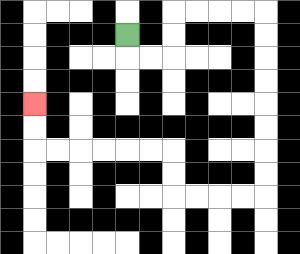{'start': '[5, 1]', 'end': '[1, 4]', 'path_directions': 'D,R,R,U,U,R,R,R,R,D,D,D,D,D,D,D,D,L,L,L,L,U,U,L,L,L,L,L,L,U,U', 'path_coordinates': '[[5, 1], [5, 2], [6, 2], [7, 2], [7, 1], [7, 0], [8, 0], [9, 0], [10, 0], [11, 0], [11, 1], [11, 2], [11, 3], [11, 4], [11, 5], [11, 6], [11, 7], [11, 8], [10, 8], [9, 8], [8, 8], [7, 8], [7, 7], [7, 6], [6, 6], [5, 6], [4, 6], [3, 6], [2, 6], [1, 6], [1, 5], [1, 4]]'}